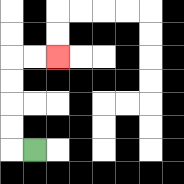{'start': '[1, 6]', 'end': '[2, 2]', 'path_directions': 'L,U,U,U,U,R,R', 'path_coordinates': '[[1, 6], [0, 6], [0, 5], [0, 4], [0, 3], [0, 2], [1, 2], [2, 2]]'}